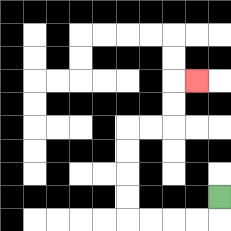{'start': '[9, 8]', 'end': '[8, 3]', 'path_directions': 'D,L,L,L,L,U,U,U,U,R,R,U,U,R', 'path_coordinates': '[[9, 8], [9, 9], [8, 9], [7, 9], [6, 9], [5, 9], [5, 8], [5, 7], [5, 6], [5, 5], [6, 5], [7, 5], [7, 4], [7, 3], [8, 3]]'}